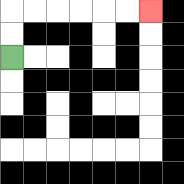{'start': '[0, 2]', 'end': '[6, 0]', 'path_directions': 'U,U,R,R,R,R,R,R', 'path_coordinates': '[[0, 2], [0, 1], [0, 0], [1, 0], [2, 0], [3, 0], [4, 0], [5, 0], [6, 0]]'}